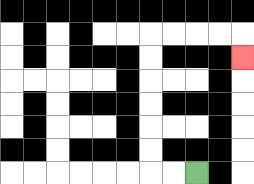{'start': '[8, 7]', 'end': '[10, 2]', 'path_directions': 'L,L,U,U,U,U,U,U,R,R,R,R,D', 'path_coordinates': '[[8, 7], [7, 7], [6, 7], [6, 6], [6, 5], [6, 4], [6, 3], [6, 2], [6, 1], [7, 1], [8, 1], [9, 1], [10, 1], [10, 2]]'}